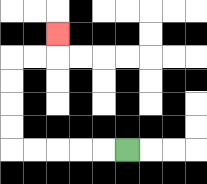{'start': '[5, 6]', 'end': '[2, 1]', 'path_directions': 'L,L,L,L,L,U,U,U,U,R,R,U', 'path_coordinates': '[[5, 6], [4, 6], [3, 6], [2, 6], [1, 6], [0, 6], [0, 5], [0, 4], [0, 3], [0, 2], [1, 2], [2, 2], [2, 1]]'}